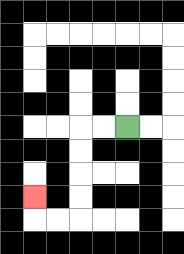{'start': '[5, 5]', 'end': '[1, 8]', 'path_directions': 'L,L,D,D,D,D,L,L,U', 'path_coordinates': '[[5, 5], [4, 5], [3, 5], [3, 6], [3, 7], [3, 8], [3, 9], [2, 9], [1, 9], [1, 8]]'}